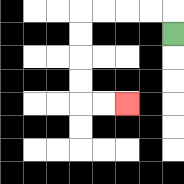{'start': '[7, 1]', 'end': '[5, 4]', 'path_directions': 'U,L,L,L,L,D,D,D,D,R,R', 'path_coordinates': '[[7, 1], [7, 0], [6, 0], [5, 0], [4, 0], [3, 0], [3, 1], [3, 2], [3, 3], [3, 4], [4, 4], [5, 4]]'}